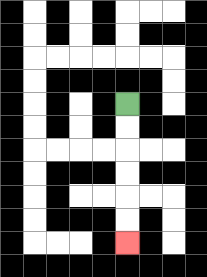{'start': '[5, 4]', 'end': '[5, 10]', 'path_directions': 'D,D,D,D,D,D', 'path_coordinates': '[[5, 4], [5, 5], [5, 6], [5, 7], [5, 8], [5, 9], [5, 10]]'}